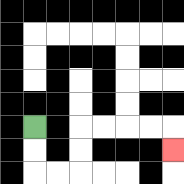{'start': '[1, 5]', 'end': '[7, 6]', 'path_directions': 'D,D,R,R,U,U,R,R,R,R,D', 'path_coordinates': '[[1, 5], [1, 6], [1, 7], [2, 7], [3, 7], [3, 6], [3, 5], [4, 5], [5, 5], [6, 5], [7, 5], [7, 6]]'}